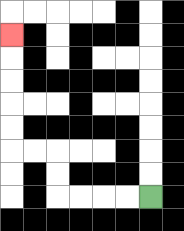{'start': '[6, 8]', 'end': '[0, 1]', 'path_directions': 'L,L,L,L,U,U,L,L,U,U,U,U,U', 'path_coordinates': '[[6, 8], [5, 8], [4, 8], [3, 8], [2, 8], [2, 7], [2, 6], [1, 6], [0, 6], [0, 5], [0, 4], [0, 3], [0, 2], [0, 1]]'}